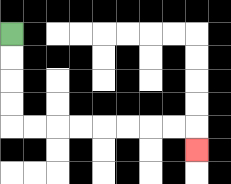{'start': '[0, 1]', 'end': '[8, 6]', 'path_directions': 'D,D,D,D,R,R,R,R,R,R,R,R,D', 'path_coordinates': '[[0, 1], [0, 2], [0, 3], [0, 4], [0, 5], [1, 5], [2, 5], [3, 5], [4, 5], [5, 5], [6, 5], [7, 5], [8, 5], [8, 6]]'}